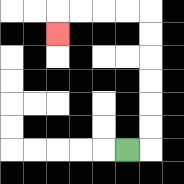{'start': '[5, 6]', 'end': '[2, 1]', 'path_directions': 'R,U,U,U,U,U,U,L,L,L,L,D', 'path_coordinates': '[[5, 6], [6, 6], [6, 5], [6, 4], [6, 3], [6, 2], [6, 1], [6, 0], [5, 0], [4, 0], [3, 0], [2, 0], [2, 1]]'}